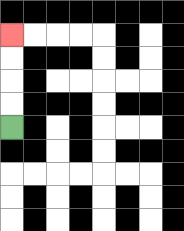{'start': '[0, 5]', 'end': '[0, 1]', 'path_directions': 'U,U,U,U', 'path_coordinates': '[[0, 5], [0, 4], [0, 3], [0, 2], [0, 1]]'}